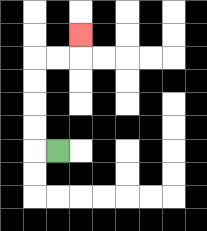{'start': '[2, 6]', 'end': '[3, 1]', 'path_directions': 'L,U,U,U,U,R,R,U', 'path_coordinates': '[[2, 6], [1, 6], [1, 5], [1, 4], [1, 3], [1, 2], [2, 2], [3, 2], [3, 1]]'}